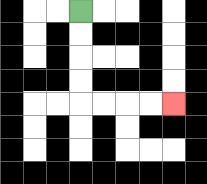{'start': '[3, 0]', 'end': '[7, 4]', 'path_directions': 'D,D,D,D,R,R,R,R', 'path_coordinates': '[[3, 0], [3, 1], [3, 2], [3, 3], [3, 4], [4, 4], [5, 4], [6, 4], [7, 4]]'}